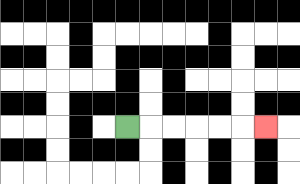{'start': '[5, 5]', 'end': '[11, 5]', 'path_directions': 'R,R,R,R,R,R', 'path_coordinates': '[[5, 5], [6, 5], [7, 5], [8, 5], [9, 5], [10, 5], [11, 5]]'}